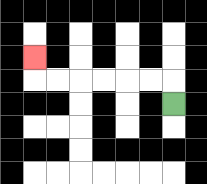{'start': '[7, 4]', 'end': '[1, 2]', 'path_directions': 'U,L,L,L,L,L,L,U', 'path_coordinates': '[[7, 4], [7, 3], [6, 3], [5, 3], [4, 3], [3, 3], [2, 3], [1, 3], [1, 2]]'}